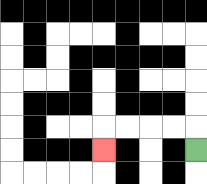{'start': '[8, 6]', 'end': '[4, 6]', 'path_directions': 'U,L,L,L,L,D', 'path_coordinates': '[[8, 6], [8, 5], [7, 5], [6, 5], [5, 5], [4, 5], [4, 6]]'}